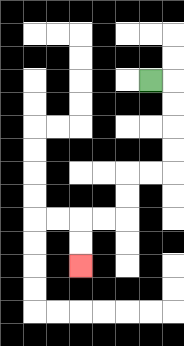{'start': '[6, 3]', 'end': '[3, 11]', 'path_directions': 'R,D,D,D,D,L,L,D,D,L,L,D,D', 'path_coordinates': '[[6, 3], [7, 3], [7, 4], [7, 5], [7, 6], [7, 7], [6, 7], [5, 7], [5, 8], [5, 9], [4, 9], [3, 9], [3, 10], [3, 11]]'}